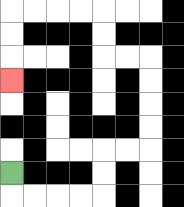{'start': '[0, 7]', 'end': '[0, 3]', 'path_directions': 'D,R,R,R,R,U,U,R,R,U,U,U,U,L,L,U,U,L,L,L,L,D,D,D', 'path_coordinates': '[[0, 7], [0, 8], [1, 8], [2, 8], [3, 8], [4, 8], [4, 7], [4, 6], [5, 6], [6, 6], [6, 5], [6, 4], [6, 3], [6, 2], [5, 2], [4, 2], [4, 1], [4, 0], [3, 0], [2, 0], [1, 0], [0, 0], [0, 1], [0, 2], [0, 3]]'}